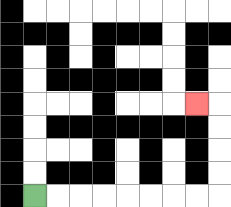{'start': '[1, 8]', 'end': '[8, 4]', 'path_directions': 'R,R,R,R,R,R,R,R,U,U,U,U,L', 'path_coordinates': '[[1, 8], [2, 8], [3, 8], [4, 8], [5, 8], [6, 8], [7, 8], [8, 8], [9, 8], [9, 7], [9, 6], [9, 5], [9, 4], [8, 4]]'}